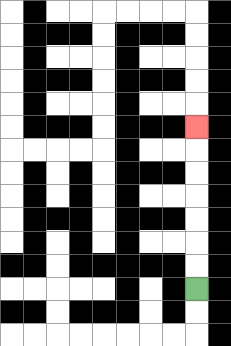{'start': '[8, 12]', 'end': '[8, 5]', 'path_directions': 'U,U,U,U,U,U,U', 'path_coordinates': '[[8, 12], [8, 11], [8, 10], [8, 9], [8, 8], [8, 7], [8, 6], [8, 5]]'}